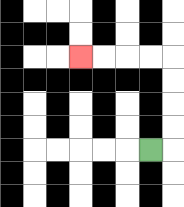{'start': '[6, 6]', 'end': '[3, 2]', 'path_directions': 'R,U,U,U,U,L,L,L,L', 'path_coordinates': '[[6, 6], [7, 6], [7, 5], [7, 4], [7, 3], [7, 2], [6, 2], [5, 2], [4, 2], [3, 2]]'}